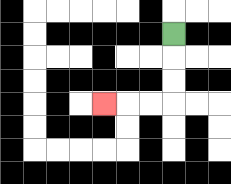{'start': '[7, 1]', 'end': '[4, 4]', 'path_directions': 'D,D,D,L,L,L', 'path_coordinates': '[[7, 1], [7, 2], [7, 3], [7, 4], [6, 4], [5, 4], [4, 4]]'}